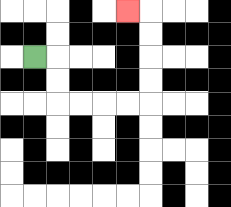{'start': '[1, 2]', 'end': '[5, 0]', 'path_directions': 'R,D,D,R,R,R,R,U,U,U,U,L', 'path_coordinates': '[[1, 2], [2, 2], [2, 3], [2, 4], [3, 4], [4, 4], [5, 4], [6, 4], [6, 3], [6, 2], [6, 1], [6, 0], [5, 0]]'}